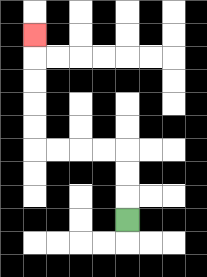{'start': '[5, 9]', 'end': '[1, 1]', 'path_directions': 'U,U,U,L,L,L,L,U,U,U,U,U', 'path_coordinates': '[[5, 9], [5, 8], [5, 7], [5, 6], [4, 6], [3, 6], [2, 6], [1, 6], [1, 5], [1, 4], [1, 3], [1, 2], [1, 1]]'}